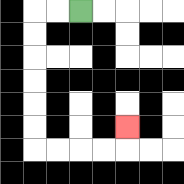{'start': '[3, 0]', 'end': '[5, 5]', 'path_directions': 'L,L,D,D,D,D,D,D,R,R,R,R,U', 'path_coordinates': '[[3, 0], [2, 0], [1, 0], [1, 1], [1, 2], [1, 3], [1, 4], [1, 5], [1, 6], [2, 6], [3, 6], [4, 6], [5, 6], [5, 5]]'}